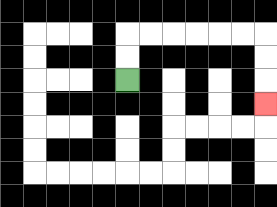{'start': '[5, 3]', 'end': '[11, 4]', 'path_directions': 'U,U,R,R,R,R,R,R,D,D,D', 'path_coordinates': '[[5, 3], [5, 2], [5, 1], [6, 1], [7, 1], [8, 1], [9, 1], [10, 1], [11, 1], [11, 2], [11, 3], [11, 4]]'}